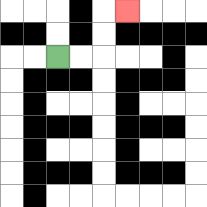{'start': '[2, 2]', 'end': '[5, 0]', 'path_directions': 'R,R,U,U,R', 'path_coordinates': '[[2, 2], [3, 2], [4, 2], [4, 1], [4, 0], [5, 0]]'}